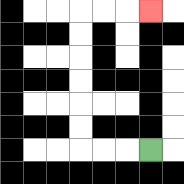{'start': '[6, 6]', 'end': '[6, 0]', 'path_directions': 'L,L,L,U,U,U,U,U,U,R,R,R', 'path_coordinates': '[[6, 6], [5, 6], [4, 6], [3, 6], [3, 5], [3, 4], [3, 3], [3, 2], [3, 1], [3, 0], [4, 0], [5, 0], [6, 0]]'}